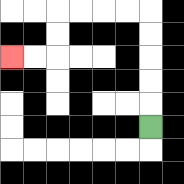{'start': '[6, 5]', 'end': '[0, 2]', 'path_directions': 'U,U,U,U,U,L,L,L,L,D,D,L,L', 'path_coordinates': '[[6, 5], [6, 4], [6, 3], [6, 2], [6, 1], [6, 0], [5, 0], [4, 0], [3, 0], [2, 0], [2, 1], [2, 2], [1, 2], [0, 2]]'}